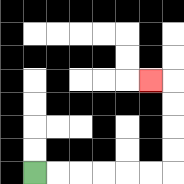{'start': '[1, 7]', 'end': '[6, 3]', 'path_directions': 'R,R,R,R,R,R,U,U,U,U,L', 'path_coordinates': '[[1, 7], [2, 7], [3, 7], [4, 7], [5, 7], [6, 7], [7, 7], [7, 6], [7, 5], [7, 4], [7, 3], [6, 3]]'}